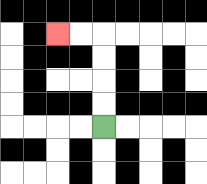{'start': '[4, 5]', 'end': '[2, 1]', 'path_directions': 'U,U,U,U,L,L', 'path_coordinates': '[[4, 5], [4, 4], [4, 3], [4, 2], [4, 1], [3, 1], [2, 1]]'}